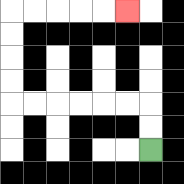{'start': '[6, 6]', 'end': '[5, 0]', 'path_directions': 'U,U,L,L,L,L,L,L,U,U,U,U,R,R,R,R,R', 'path_coordinates': '[[6, 6], [6, 5], [6, 4], [5, 4], [4, 4], [3, 4], [2, 4], [1, 4], [0, 4], [0, 3], [0, 2], [0, 1], [0, 0], [1, 0], [2, 0], [3, 0], [4, 0], [5, 0]]'}